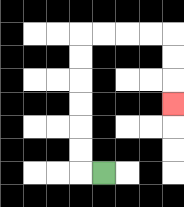{'start': '[4, 7]', 'end': '[7, 4]', 'path_directions': 'L,U,U,U,U,U,U,R,R,R,R,D,D,D', 'path_coordinates': '[[4, 7], [3, 7], [3, 6], [3, 5], [3, 4], [3, 3], [3, 2], [3, 1], [4, 1], [5, 1], [6, 1], [7, 1], [7, 2], [7, 3], [7, 4]]'}